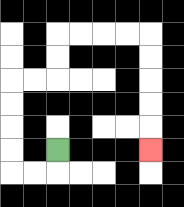{'start': '[2, 6]', 'end': '[6, 6]', 'path_directions': 'D,L,L,U,U,U,U,R,R,U,U,R,R,R,R,D,D,D,D,D', 'path_coordinates': '[[2, 6], [2, 7], [1, 7], [0, 7], [0, 6], [0, 5], [0, 4], [0, 3], [1, 3], [2, 3], [2, 2], [2, 1], [3, 1], [4, 1], [5, 1], [6, 1], [6, 2], [6, 3], [6, 4], [6, 5], [6, 6]]'}